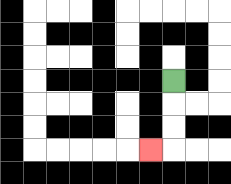{'start': '[7, 3]', 'end': '[6, 6]', 'path_directions': 'D,D,D,L', 'path_coordinates': '[[7, 3], [7, 4], [7, 5], [7, 6], [6, 6]]'}